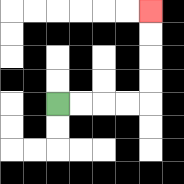{'start': '[2, 4]', 'end': '[6, 0]', 'path_directions': 'R,R,R,R,U,U,U,U', 'path_coordinates': '[[2, 4], [3, 4], [4, 4], [5, 4], [6, 4], [6, 3], [6, 2], [6, 1], [6, 0]]'}